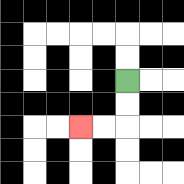{'start': '[5, 3]', 'end': '[3, 5]', 'path_directions': 'D,D,L,L', 'path_coordinates': '[[5, 3], [5, 4], [5, 5], [4, 5], [3, 5]]'}